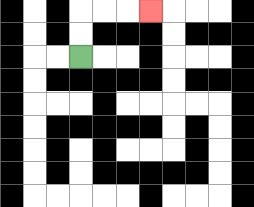{'start': '[3, 2]', 'end': '[6, 0]', 'path_directions': 'U,U,R,R,R', 'path_coordinates': '[[3, 2], [3, 1], [3, 0], [4, 0], [5, 0], [6, 0]]'}